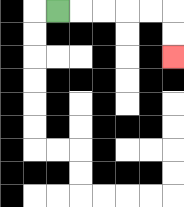{'start': '[2, 0]', 'end': '[7, 2]', 'path_directions': 'R,R,R,R,R,D,D', 'path_coordinates': '[[2, 0], [3, 0], [4, 0], [5, 0], [6, 0], [7, 0], [7, 1], [7, 2]]'}